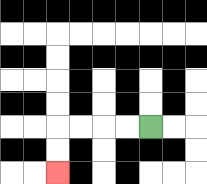{'start': '[6, 5]', 'end': '[2, 7]', 'path_directions': 'L,L,L,L,D,D', 'path_coordinates': '[[6, 5], [5, 5], [4, 5], [3, 5], [2, 5], [2, 6], [2, 7]]'}